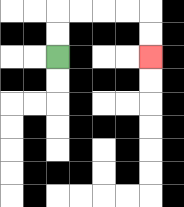{'start': '[2, 2]', 'end': '[6, 2]', 'path_directions': 'U,U,R,R,R,R,D,D', 'path_coordinates': '[[2, 2], [2, 1], [2, 0], [3, 0], [4, 0], [5, 0], [6, 0], [6, 1], [6, 2]]'}